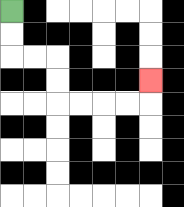{'start': '[0, 0]', 'end': '[6, 3]', 'path_directions': 'D,D,R,R,D,D,R,R,R,R,U', 'path_coordinates': '[[0, 0], [0, 1], [0, 2], [1, 2], [2, 2], [2, 3], [2, 4], [3, 4], [4, 4], [5, 4], [6, 4], [6, 3]]'}